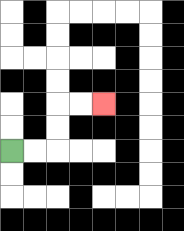{'start': '[0, 6]', 'end': '[4, 4]', 'path_directions': 'R,R,U,U,R,R', 'path_coordinates': '[[0, 6], [1, 6], [2, 6], [2, 5], [2, 4], [3, 4], [4, 4]]'}